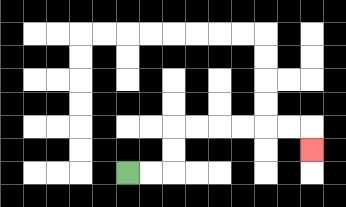{'start': '[5, 7]', 'end': '[13, 6]', 'path_directions': 'R,R,U,U,R,R,R,R,R,R,D', 'path_coordinates': '[[5, 7], [6, 7], [7, 7], [7, 6], [7, 5], [8, 5], [9, 5], [10, 5], [11, 5], [12, 5], [13, 5], [13, 6]]'}